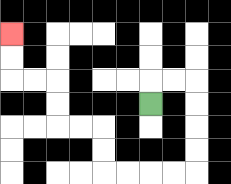{'start': '[6, 4]', 'end': '[0, 1]', 'path_directions': 'U,R,R,D,D,D,D,L,L,L,L,U,U,L,L,U,U,L,L,U,U', 'path_coordinates': '[[6, 4], [6, 3], [7, 3], [8, 3], [8, 4], [8, 5], [8, 6], [8, 7], [7, 7], [6, 7], [5, 7], [4, 7], [4, 6], [4, 5], [3, 5], [2, 5], [2, 4], [2, 3], [1, 3], [0, 3], [0, 2], [0, 1]]'}